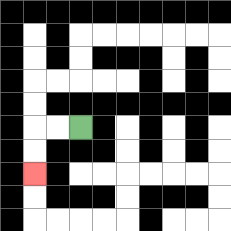{'start': '[3, 5]', 'end': '[1, 7]', 'path_directions': 'L,L,D,D', 'path_coordinates': '[[3, 5], [2, 5], [1, 5], [1, 6], [1, 7]]'}